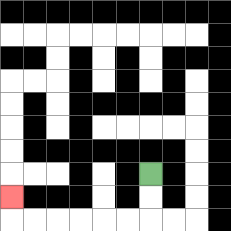{'start': '[6, 7]', 'end': '[0, 8]', 'path_directions': 'D,D,L,L,L,L,L,L,U', 'path_coordinates': '[[6, 7], [6, 8], [6, 9], [5, 9], [4, 9], [3, 9], [2, 9], [1, 9], [0, 9], [0, 8]]'}